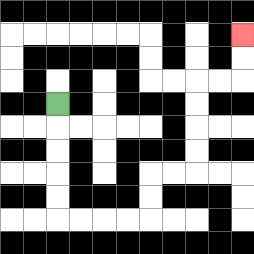{'start': '[2, 4]', 'end': '[10, 1]', 'path_directions': 'D,D,D,D,D,R,R,R,R,U,U,R,R,U,U,U,U,R,R,U,U', 'path_coordinates': '[[2, 4], [2, 5], [2, 6], [2, 7], [2, 8], [2, 9], [3, 9], [4, 9], [5, 9], [6, 9], [6, 8], [6, 7], [7, 7], [8, 7], [8, 6], [8, 5], [8, 4], [8, 3], [9, 3], [10, 3], [10, 2], [10, 1]]'}